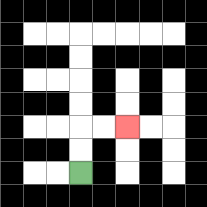{'start': '[3, 7]', 'end': '[5, 5]', 'path_directions': 'U,U,R,R', 'path_coordinates': '[[3, 7], [3, 6], [3, 5], [4, 5], [5, 5]]'}